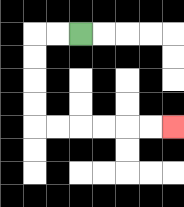{'start': '[3, 1]', 'end': '[7, 5]', 'path_directions': 'L,L,D,D,D,D,R,R,R,R,R,R', 'path_coordinates': '[[3, 1], [2, 1], [1, 1], [1, 2], [1, 3], [1, 4], [1, 5], [2, 5], [3, 5], [4, 5], [5, 5], [6, 5], [7, 5]]'}